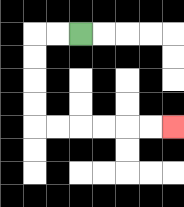{'start': '[3, 1]', 'end': '[7, 5]', 'path_directions': 'L,L,D,D,D,D,R,R,R,R,R,R', 'path_coordinates': '[[3, 1], [2, 1], [1, 1], [1, 2], [1, 3], [1, 4], [1, 5], [2, 5], [3, 5], [4, 5], [5, 5], [6, 5], [7, 5]]'}